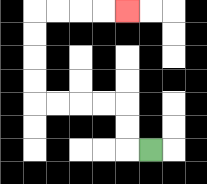{'start': '[6, 6]', 'end': '[5, 0]', 'path_directions': 'L,U,U,L,L,L,L,U,U,U,U,R,R,R,R', 'path_coordinates': '[[6, 6], [5, 6], [5, 5], [5, 4], [4, 4], [3, 4], [2, 4], [1, 4], [1, 3], [1, 2], [1, 1], [1, 0], [2, 0], [3, 0], [4, 0], [5, 0]]'}